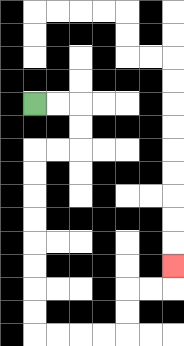{'start': '[1, 4]', 'end': '[7, 11]', 'path_directions': 'R,R,D,D,L,L,D,D,D,D,D,D,D,D,R,R,R,R,U,U,R,R,U', 'path_coordinates': '[[1, 4], [2, 4], [3, 4], [3, 5], [3, 6], [2, 6], [1, 6], [1, 7], [1, 8], [1, 9], [1, 10], [1, 11], [1, 12], [1, 13], [1, 14], [2, 14], [3, 14], [4, 14], [5, 14], [5, 13], [5, 12], [6, 12], [7, 12], [7, 11]]'}